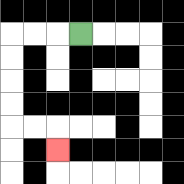{'start': '[3, 1]', 'end': '[2, 6]', 'path_directions': 'L,L,L,D,D,D,D,R,R,D', 'path_coordinates': '[[3, 1], [2, 1], [1, 1], [0, 1], [0, 2], [0, 3], [0, 4], [0, 5], [1, 5], [2, 5], [2, 6]]'}